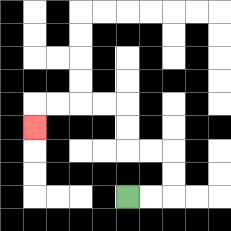{'start': '[5, 8]', 'end': '[1, 5]', 'path_directions': 'R,R,U,U,L,L,U,U,L,L,L,L,D', 'path_coordinates': '[[5, 8], [6, 8], [7, 8], [7, 7], [7, 6], [6, 6], [5, 6], [5, 5], [5, 4], [4, 4], [3, 4], [2, 4], [1, 4], [1, 5]]'}